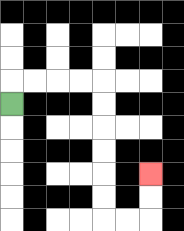{'start': '[0, 4]', 'end': '[6, 7]', 'path_directions': 'U,R,R,R,R,D,D,D,D,D,D,R,R,U,U', 'path_coordinates': '[[0, 4], [0, 3], [1, 3], [2, 3], [3, 3], [4, 3], [4, 4], [4, 5], [4, 6], [4, 7], [4, 8], [4, 9], [5, 9], [6, 9], [6, 8], [6, 7]]'}